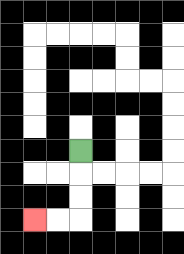{'start': '[3, 6]', 'end': '[1, 9]', 'path_directions': 'D,D,D,L,L', 'path_coordinates': '[[3, 6], [3, 7], [3, 8], [3, 9], [2, 9], [1, 9]]'}